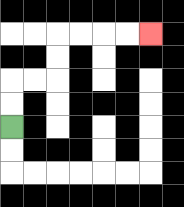{'start': '[0, 5]', 'end': '[6, 1]', 'path_directions': 'U,U,R,R,U,U,R,R,R,R', 'path_coordinates': '[[0, 5], [0, 4], [0, 3], [1, 3], [2, 3], [2, 2], [2, 1], [3, 1], [4, 1], [5, 1], [6, 1]]'}